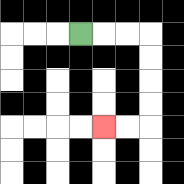{'start': '[3, 1]', 'end': '[4, 5]', 'path_directions': 'R,R,R,D,D,D,D,L,L', 'path_coordinates': '[[3, 1], [4, 1], [5, 1], [6, 1], [6, 2], [6, 3], [6, 4], [6, 5], [5, 5], [4, 5]]'}